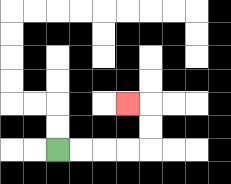{'start': '[2, 6]', 'end': '[5, 4]', 'path_directions': 'R,R,R,R,U,U,L', 'path_coordinates': '[[2, 6], [3, 6], [4, 6], [5, 6], [6, 6], [6, 5], [6, 4], [5, 4]]'}